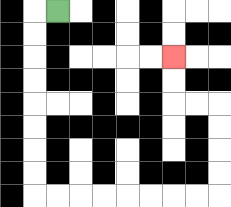{'start': '[2, 0]', 'end': '[7, 2]', 'path_directions': 'L,D,D,D,D,D,D,D,D,R,R,R,R,R,R,R,R,U,U,U,U,L,L,U,U', 'path_coordinates': '[[2, 0], [1, 0], [1, 1], [1, 2], [1, 3], [1, 4], [1, 5], [1, 6], [1, 7], [1, 8], [2, 8], [3, 8], [4, 8], [5, 8], [6, 8], [7, 8], [8, 8], [9, 8], [9, 7], [9, 6], [9, 5], [9, 4], [8, 4], [7, 4], [7, 3], [7, 2]]'}